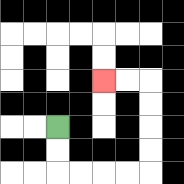{'start': '[2, 5]', 'end': '[4, 3]', 'path_directions': 'D,D,R,R,R,R,U,U,U,U,L,L', 'path_coordinates': '[[2, 5], [2, 6], [2, 7], [3, 7], [4, 7], [5, 7], [6, 7], [6, 6], [6, 5], [6, 4], [6, 3], [5, 3], [4, 3]]'}